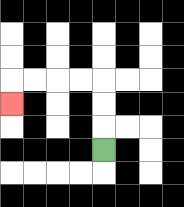{'start': '[4, 6]', 'end': '[0, 4]', 'path_directions': 'U,U,U,L,L,L,L,D', 'path_coordinates': '[[4, 6], [4, 5], [4, 4], [4, 3], [3, 3], [2, 3], [1, 3], [0, 3], [0, 4]]'}